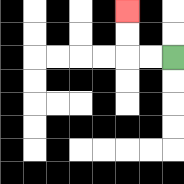{'start': '[7, 2]', 'end': '[5, 0]', 'path_directions': 'L,L,U,U', 'path_coordinates': '[[7, 2], [6, 2], [5, 2], [5, 1], [5, 0]]'}